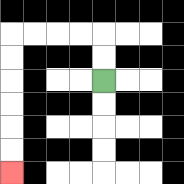{'start': '[4, 3]', 'end': '[0, 7]', 'path_directions': 'U,U,L,L,L,L,D,D,D,D,D,D', 'path_coordinates': '[[4, 3], [4, 2], [4, 1], [3, 1], [2, 1], [1, 1], [0, 1], [0, 2], [0, 3], [0, 4], [0, 5], [0, 6], [0, 7]]'}